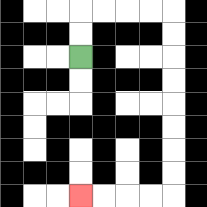{'start': '[3, 2]', 'end': '[3, 8]', 'path_directions': 'U,U,R,R,R,R,D,D,D,D,D,D,D,D,L,L,L,L', 'path_coordinates': '[[3, 2], [3, 1], [3, 0], [4, 0], [5, 0], [6, 0], [7, 0], [7, 1], [7, 2], [7, 3], [7, 4], [7, 5], [7, 6], [7, 7], [7, 8], [6, 8], [5, 8], [4, 8], [3, 8]]'}